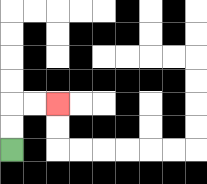{'start': '[0, 6]', 'end': '[2, 4]', 'path_directions': 'U,U,R,R', 'path_coordinates': '[[0, 6], [0, 5], [0, 4], [1, 4], [2, 4]]'}